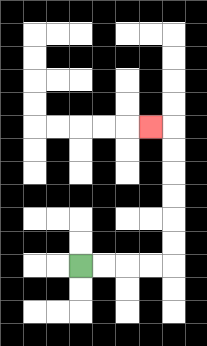{'start': '[3, 11]', 'end': '[6, 5]', 'path_directions': 'R,R,R,R,U,U,U,U,U,U,L', 'path_coordinates': '[[3, 11], [4, 11], [5, 11], [6, 11], [7, 11], [7, 10], [7, 9], [7, 8], [7, 7], [7, 6], [7, 5], [6, 5]]'}